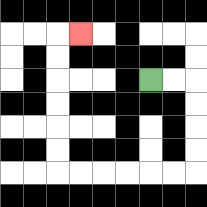{'start': '[6, 3]', 'end': '[3, 1]', 'path_directions': 'R,R,D,D,D,D,L,L,L,L,L,L,U,U,U,U,U,U,R', 'path_coordinates': '[[6, 3], [7, 3], [8, 3], [8, 4], [8, 5], [8, 6], [8, 7], [7, 7], [6, 7], [5, 7], [4, 7], [3, 7], [2, 7], [2, 6], [2, 5], [2, 4], [2, 3], [2, 2], [2, 1], [3, 1]]'}